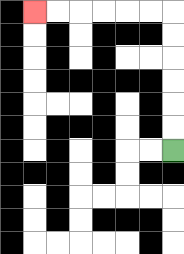{'start': '[7, 6]', 'end': '[1, 0]', 'path_directions': 'U,U,U,U,U,U,L,L,L,L,L,L', 'path_coordinates': '[[7, 6], [7, 5], [7, 4], [7, 3], [7, 2], [7, 1], [7, 0], [6, 0], [5, 0], [4, 0], [3, 0], [2, 0], [1, 0]]'}